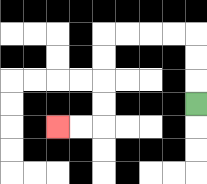{'start': '[8, 4]', 'end': '[2, 5]', 'path_directions': 'U,U,U,L,L,L,L,D,D,D,D,L,L', 'path_coordinates': '[[8, 4], [8, 3], [8, 2], [8, 1], [7, 1], [6, 1], [5, 1], [4, 1], [4, 2], [4, 3], [4, 4], [4, 5], [3, 5], [2, 5]]'}